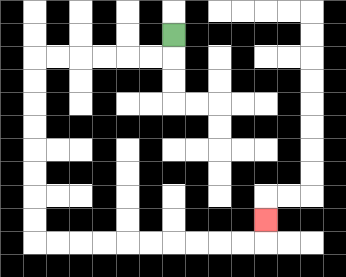{'start': '[7, 1]', 'end': '[11, 9]', 'path_directions': 'D,L,L,L,L,L,L,D,D,D,D,D,D,D,D,R,R,R,R,R,R,R,R,R,R,U', 'path_coordinates': '[[7, 1], [7, 2], [6, 2], [5, 2], [4, 2], [3, 2], [2, 2], [1, 2], [1, 3], [1, 4], [1, 5], [1, 6], [1, 7], [1, 8], [1, 9], [1, 10], [2, 10], [3, 10], [4, 10], [5, 10], [6, 10], [7, 10], [8, 10], [9, 10], [10, 10], [11, 10], [11, 9]]'}